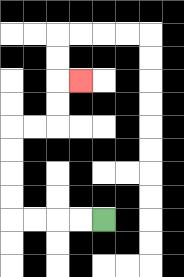{'start': '[4, 9]', 'end': '[3, 3]', 'path_directions': 'L,L,L,L,U,U,U,U,R,R,U,U,R', 'path_coordinates': '[[4, 9], [3, 9], [2, 9], [1, 9], [0, 9], [0, 8], [0, 7], [0, 6], [0, 5], [1, 5], [2, 5], [2, 4], [2, 3], [3, 3]]'}